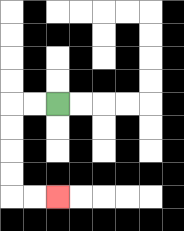{'start': '[2, 4]', 'end': '[2, 8]', 'path_directions': 'L,L,D,D,D,D,R,R', 'path_coordinates': '[[2, 4], [1, 4], [0, 4], [0, 5], [0, 6], [0, 7], [0, 8], [1, 8], [2, 8]]'}